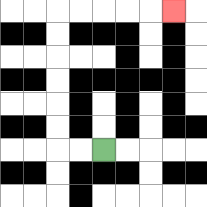{'start': '[4, 6]', 'end': '[7, 0]', 'path_directions': 'L,L,U,U,U,U,U,U,R,R,R,R,R', 'path_coordinates': '[[4, 6], [3, 6], [2, 6], [2, 5], [2, 4], [2, 3], [2, 2], [2, 1], [2, 0], [3, 0], [4, 0], [5, 0], [6, 0], [7, 0]]'}